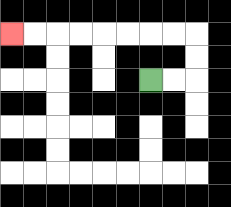{'start': '[6, 3]', 'end': '[0, 1]', 'path_directions': 'R,R,U,U,L,L,L,L,L,L,L,L', 'path_coordinates': '[[6, 3], [7, 3], [8, 3], [8, 2], [8, 1], [7, 1], [6, 1], [5, 1], [4, 1], [3, 1], [2, 1], [1, 1], [0, 1]]'}